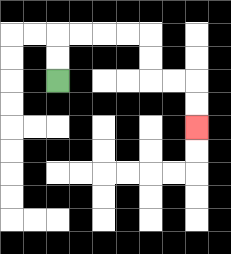{'start': '[2, 3]', 'end': '[8, 5]', 'path_directions': 'U,U,R,R,R,R,D,D,R,R,D,D', 'path_coordinates': '[[2, 3], [2, 2], [2, 1], [3, 1], [4, 1], [5, 1], [6, 1], [6, 2], [6, 3], [7, 3], [8, 3], [8, 4], [8, 5]]'}